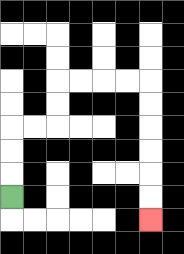{'start': '[0, 8]', 'end': '[6, 9]', 'path_directions': 'U,U,U,R,R,U,U,R,R,R,R,D,D,D,D,D,D', 'path_coordinates': '[[0, 8], [0, 7], [0, 6], [0, 5], [1, 5], [2, 5], [2, 4], [2, 3], [3, 3], [4, 3], [5, 3], [6, 3], [6, 4], [6, 5], [6, 6], [6, 7], [6, 8], [6, 9]]'}